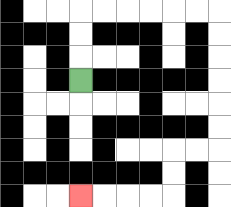{'start': '[3, 3]', 'end': '[3, 8]', 'path_directions': 'U,U,U,R,R,R,R,R,R,D,D,D,D,D,D,L,L,D,D,L,L,L,L', 'path_coordinates': '[[3, 3], [3, 2], [3, 1], [3, 0], [4, 0], [5, 0], [6, 0], [7, 0], [8, 0], [9, 0], [9, 1], [9, 2], [9, 3], [9, 4], [9, 5], [9, 6], [8, 6], [7, 6], [7, 7], [7, 8], [6, 8], [5, 8], [4, 8], [3, 8]]'}